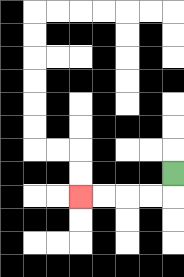{'start': '[7, 7]', 'end': '[3, 8]', 'path_directions': 'D,L,L,L,L', 'path_coordinates': '[[7, 7], [7, 8], [6, 8], [5, 8], [4, 8], [3, 8]]'}